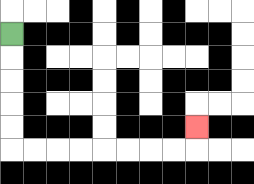{'start': '[0, 1]', 'end': '[8, 5]', 'path_directions': 'D,D,D,D,D,R,R,R,R,R,R,R,R,U', 'path_coordinates': '[[0, 1], [0, 2], [0, 3], [0, 4], [0, 5], [0, 6], [1, 6], [2, 6], [3, 6], [4, 6], [5, 6], [6, 6], [7, 6], [8, 6], [8, 5]]'}